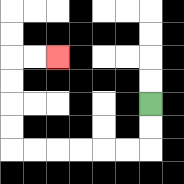{'start': '[6, 4]', 'end': '[2, 2]', 'path_directions': 'D,D,L,L,L,L,L,L,U,U,U,U,R,R', 'path_coordinates': '[[6, 4], [6, 5], [6, 6], [5, 6], [4, 6], [3, 6], [2, 6], [1, 6], [0, 6], [0, 5], [0, 4], [0, 3], [0, 2], [1, 2], [2, 2]]'}